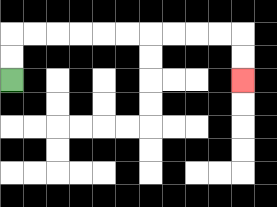{'start': '[0, 3]', 'end': '[10, 3]', 'path_directions': 'U,U,R,R,R,R,R,R,R,R,R,R,D,D', 'path_coordinates': '[[0, 3], [0, 2], [0, 1], [1, 1], [2, 1], [3, 1], [4, 1], [5, 1], [6, 1], [7, 1], [8, 1], [9, 1], [10, 1], [10, 2], [10, 3]]'}